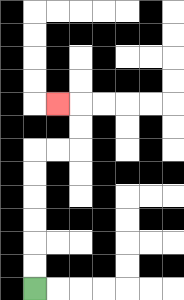{'start': '[1, 12]', 'end': '[2, 4]', 'path_directions': 'U,U,U,U,U,U,R,R,U,U,L', 'path_coordinates': '[[1, 12], [1, 11], [1, 10], [1, 9], [1, 8], [1, 7], [1, 6], [2, 6], [3, 6], [3, 5], [3, 4], [2, 4]]'}